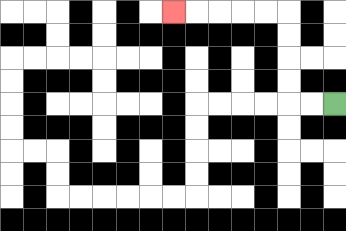{'start': '[14, 4]', 'end': '[7, 0]', 'path_directions': 'L,L,U,U,U,U,L,L,L,L,L', 'path_coordinates': '[[14, 4], [13, 4], [12, 4], [12, 3], [12, 2], [12, 1], [12, 0], [11, 0], [10, 0], [9, 0], [8, 0], [7, 0]]'}